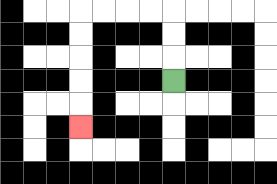{'start': '[7, 3]', 'end': '[3, 5]', 'path_directions': 'U,U,U,L,L,L,L,D,D,D,D,D', 'path_coordinates': '[[7, 3], [7, 2], [7, 1], [7, 0], [6, 0], [5, 0], [4, 0], [3, 0], [3, 1], [3, 2], [3, 3], [3, 4], [3, 5]]'}